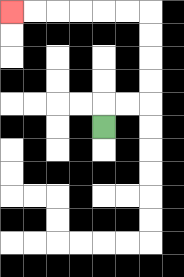{'start': '[4, 5]', 'end': '[0, 0]', 'path_directions': 'U,R,R,U,U,U,U,L,L,L,L,L,L', 'path_coordinates': '[[4, 5], [4, 4], [5, 4], [6, 4], [6, 3], [6, 2], [6, 1], [6, 0], [5, 0], [4, 0], [3, 0], [2, 0], [1, 0], [0, 0]]'}